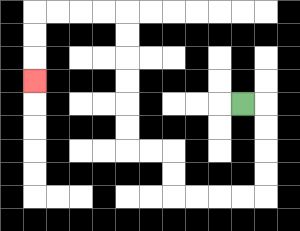{'start': '[10, 4]', 'end': '[1, 3]', 'path_directions': 'R,D,D,D,D,L,L,L,L,U,U,L,L,U,U,U,U,U,U,L,L,L,L,D,D,D', 'path_coordinates': '[[10, 4], [11, 4], [11, 5], [11, 6], [11, 7], [11, 8], [10, 8], [9, 8], [8, 8], [7, 8], [7, 7], [7, 6], [6, 6], [5, 6], [5, 5], [5, 4], [5, 3], [5, 2], [5, 1], [5, 0], [4, 0], [3, 0], [2, 0], [1, 0], [1, 1], [1, 2], [1, 3]]'}